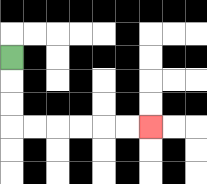{'start': '[0, 2]', 'end': '[6, 5]', 'path_directions': 'D,D,D,R,R,R,R,R,R', 'path_coordinates': '[[0, 2], [0, 3], [0, 4], [0, 5], [1, 5], [2, 5], [3, 5], [4, 5], [5, 5], [6, 5]]'}